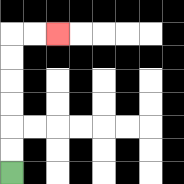{'start': '[0, 7]', 'end': '[2, 1]', 'path_directions': 'U,U,U,U,U,U,R,R', 'path_coordinates': '[[0, 7], [0, 6], [0, 5], [0, 4], [0, 3], [0, 2], [0, 1], [1, 1], [2, 1]]'}